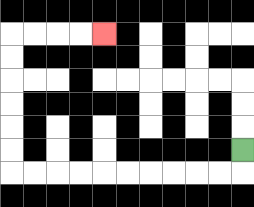{'start': '[10, 6]', 'end': '[4, 1]', 'path_directions': 'D,L,L,L,L,L,L,L,L,L,L,U,U,U,U,U,U,R,R,R,R', 'path_coordinates': '[[10, 6], [10, 7], [9, 7], [8, 7], [7, 7], [6, 7], [5, 7], [4, 7], [3, 7], [2, 7], [1, 7], [0, 7], [0, 6], [0, 5], [0, 4], [0, 3], [0, 2], [0, 1], [1, 1], [2, 1], [3, 1], [4, 1]]'}